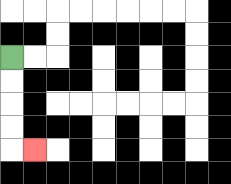{'start': '[0, 2]', 'end': '[1, 6]', 'path_directions': 'D,D,D,D,R', 'path_coordinates': '[[0, 2], [0, 3], [0, 4], [0, 5], [0, 6], [1, 6]]'}